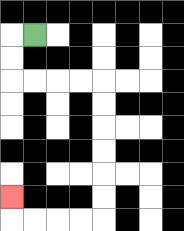{'start': '[1, 1]', 'end': '[0, 8]', 'path_directions': 'L,D,D,R,R,R,R,D,D,D,D,D,D,L,L,L,L,U', 'path_coordinates': '[[1, 1], [0, 1], [0, 2], [0, 3], [1, 3], [2, 3], [3, 3], [4, 3], [4, 4], [4, 5], [4, 6], [4, 7], [4, 8], [4, 9], [3, 9], [2, 9], [1, 9], [0, 9], [0, 8]]'}